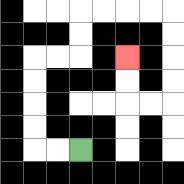{'start': '[3, 6]', 'end': '[5, 2]', 'path_directions': 'L,L,U,U,U,U,R,R,U,U,R,R,R,R,D,D,D,D,L,L,U,U', 'path_coordinates': '[[3, 6], [2, 6], [1, 6], [1, 5], [1, 4], [1, 3], [1, 2], [2, 2], [3, 2], [3, 1], [3, 0], [4, 0], [5, 0], [6, 0], [7, 0], [7, 1], [7, 2], [7, 3], [7, 4], [6, 4], [5, 4], [5, 3], [5, 2]]'}